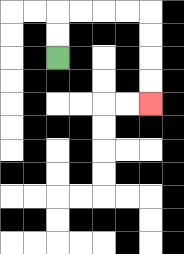{'start': '[2, 2]', 'end': '[6, 4]', 'path_directions': 'U,U,R,R,R,R,D,D,D,D', 'path_coordinates': '[[2, 2], [2, 1], [2, 0], [3, 0], [4, 0], [5, 0], [6, 0], [6, 1], [6, 2], [6, 3], [6, 4]]'}